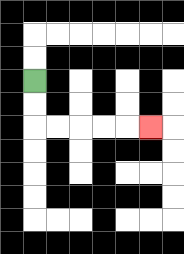{'start': '[1, 3]', 'end': '[6, 5]', 'path_directions': 'D,D,R,R,R,R,R', 'path_coordinates': '[[1, 3], [1, 4], [1, 5], [2, 5], [3, 5], [4, 5], [5, 5], [6, 5]]'}